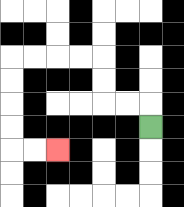{'start': '[6, 5]', 'end': '[2, 6]', 'path_directions': 'U,L,L,U,U,L,L,L,L,D,D,D,D,R,R', 'path_coordinates': '[[6, 5], [6, 4], [5, 4], [4, 4], [4, 3], [4, 2], [3, 2], [2, 2], [1, 2], [0, 2], [0, 3], [0, 4], [0, 5], [0, 6], [1, 6], [2, 6]]'}